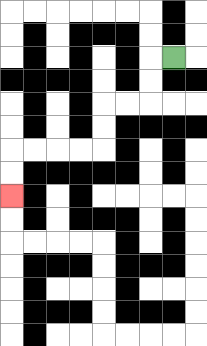{'start': '[7, 2]', 'end': '[0, 8]', 'path_directions': 'L,D,D,L,L,D,D,L,L,L,L,D,D', 'path_coordinates': '[[7, 2], [6, 2], [6, 3], [6, 4], [5, 4], [4, 4], [4, 5], [4, 6], [3, 6], [2, 6], [1, 6], [0, 6], [0, 7], [0, 8]]'}